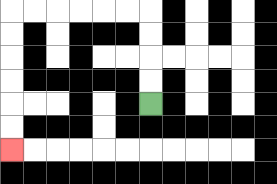{'start': '[6, 4]', 'end': '[0, 6]', 'path_directions': 'U,U,U,U,L,L,L,L,L,L,D,D,D,D,D,D', 'path_coordinates': '[[6, 4], [6, 3], [6, 2], [6, 1], [6, 0], [5, 0], [4, 0], [3, 0], [2, 0], [1, 0], [0, 0], [0, 1], [0, 2], [0, 3], [0, 4], [0, 5], [0, 6]]'}